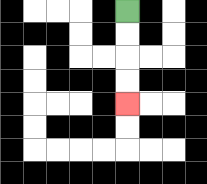{'start': '[5, 0]', 'end': '[5, 4]', 'path_directions': 'D,D,D,D', 'path_coordinates': '[[5, 0], [5, 1], [5, 2], [5, 3], [5, 4]]'}